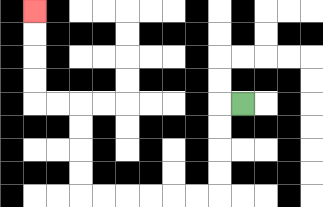{'start': '[10, 4]', 'end': '[1, 0]', 'path_directions': 'L,D,D,D,D,L,L,L,L,L,L,U,U,U,U,L,L,U,U,U,U', 'path_coordinates': '[[10, 4], [9, 4], [9, 5], [9, 6], [9, 7], [9, 8], [8, 8], [7, 8], [6, 8], [5, 8], [4, 8], [3, 8], [3, 7], [3, 6], [3, 5], [3, 4], [2, 4], [1, 4], [1, 3], [1, 2], [1, 1], [1, 0]]'}